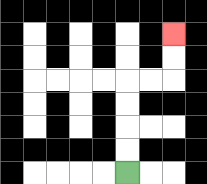{'start': '[5, 7]', 'end': '[7, 1]', 'path_directions': 'U,U,U,U,R,R,U,U', 'path_coordinates': '[[5, 7], [5, 6], [5, 5], [5, 4], [5, 3], [6, 3], [7, 3], [7, 2], [7, 1]]'}